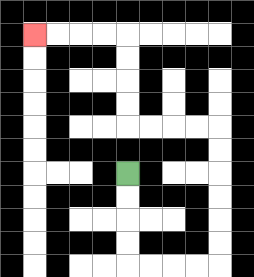{'start': '[5, 7]', 'end': '[1, 1]', 'path_directions': 'D,D,D,D,R,R,R,R,U,U,U,U,U,U,L,L,L,L,U,U,U,U,L,L,L,L', 'path_coordinates': '[[5, 7], [5, 8], [5, 9], [5, 10], [5, 11], [6, 11], [7, 11], [8, 11], [9, 11], [9, 10], [9, 9], [9, 8], [9, 7], [9, 6], [9, 5], [8, 5], [7, 5], [6, 5], [5, 5], [5, 4], [5, 3], [5, 2], [5, 1], [4, 1], [3, 1], [2, 1], [1, 1]]'}